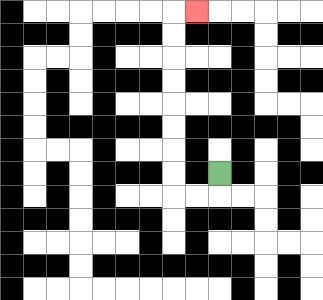{'start': '[9, 7]', 'end': '[8, 0]', 'path_directions': 'D,L,L,U,U,U,U,U,U,U,U,R', 'path_coordinates': '[[9, 7], [9, 8], [8, 8], [7, 8], [7, 7], [7, 6], [7, 5], [7, 4], [7, 3], [7, 2], [7, 1], [7, 0], [8, 0]]'}